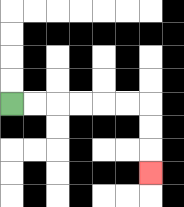{'start': '[0, 4]', 'end': '[6, 7]', 'path_directions': 'R,R,R,R,R,R,D,D,D', 'path_coordinates': '[[0, 4], [1, 4], [2, 4], [3, 4], [4, 4], [5, 4], [6, 4], [6, 5], [6, 6], [6, 7]]'}